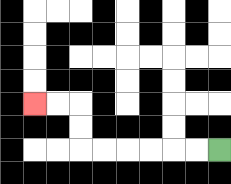{'start': '[9, 6]', 'end': '[1, 4]', 'path_directions': 'L,L,L,L,L,L,U,U,L,L', 'path_coordinates': '[[9, 6], [8, 6], [7, 6], [6, 6], [5, 6], [4, 6], [3, 6], [3, 5], [3, 4], [2, 4], [1, 4]]'}